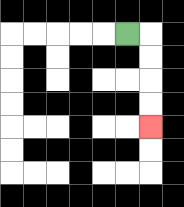{'start': '[5, 1]', 'end': '[6, 5]', 'path_directions': 'R,D,D,D,D', 'path_coordinates': '[[5, 1], [6, 1], [6, 2], [6, 3], [6, 4], [6, 5]]'}